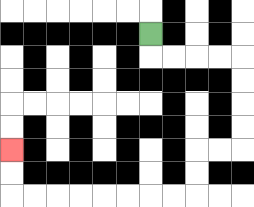{'start': '[6, 1]', 'end': '[0, 6]', 'path_directions': 'D,R,R,R,R,D,D,D,D,L,L,D,D,L,L,L,L,L,L,L,L,U,U', 'path_coordinates': '[[6, 1], [6, 2], [7, 2], [8, 2], [9, 2], [10, 2], [10, 3], [10, 4], [10, 5], [10, 6], [9, 6], [8, 6], [8, 7], [8, 8], [7, 8], [6, 8], [5, 8], [4, 8], [3, 8], [2, 8], [1, 8], [0, 8], [0, 7], [0, 6]]'}